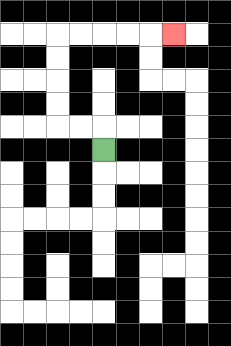{'start': '[4, 6]', 'end': '[7, 1]', 'path_directions': 'U,L,L,U,U,U,U,R,R,R,R,R', 'path_coordinates': '[[4, 6], [4, 5], [3, 5], [2, 5], [2, 4], [2, 3], [2, 2], [2, 1], [3, 1], [4, 1], [5, 1], [6, 1], [7, 1]]'}